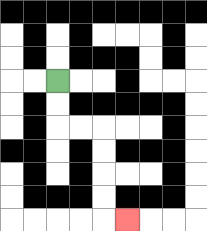{'start': '[2, 3]', 'end': '[5, 9]', 'path_directions': 'D,D,R,R,D,D,D,D,R', 'path_coordinates': '[[2, 3], [2, 4], [2, 5], [3, 5], [4, 5], [4, 6], [4, 7], [4, 8], [4, 9], [5, 9]]'}